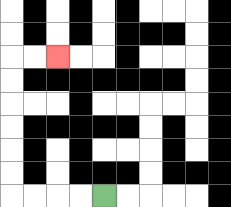{'start': '[4, 8]', 'end': '[2, 2]', 'path_directions': 'L,L,L,L,U,U,U,U,U,U,R,R', 'path_coordinates': '[[4, 8], [3, 8], [2, 8], [1, 8], [0, 8], [0, 7], [0, 6], [0, 5], [0, 4], [0, 3], [0, 2], [1, 2], [2, 2]]'}